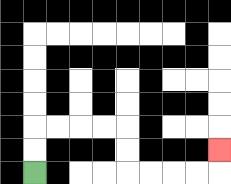{'start': '[1, 7]', 'end': '[9, 6]', 'path_directions': 'U,U,R,R,R,R,D,D,R,R,R,R,U', 'path_coordinates': '[[1, 7], [1, 6], [1, 5], [2, 5], [3, 5], [4, 5], [5, 5], [5, 6], [5, 7], [6, 7], [7, 7], [8, 7], [9, 7], [9, 6]]'}